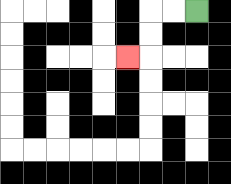{'start': '[8, 0]', 'end': '[5, 2]', 'path_directions': 'L,L,D,D,L', 'path_coordinates': '[[8, 0], [7, 0], [6, 0], [6, 1], [6, 2], [5, 2]]'}